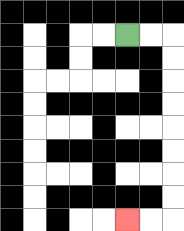{'start': '[5, 1]', 'end': '[5, 9]', 'path_directions': 'R,R,D,D,D,D,D,D,D,D,L,L', 'path_coordinates': '[[5, 1], [6, 1], [7, 1], [7, 2], [7, 3], [7, 4], [7, 5], [7, 6], [7, 7], [7, 8], [7, 9], [6, 9], [5, 9]]'}